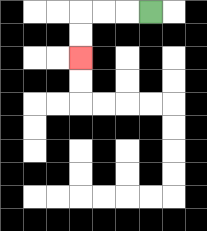{'start': '[6, 0]', 'end': '[3, 2]', 'path_directions': 'L,L,L,D,D', 'path_coordinates': '[[6, 0], [5, 0], [4, 0], [3, 0], [3, 1], [3, 2]]'}